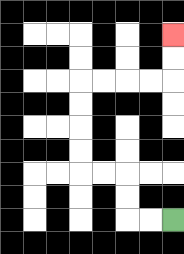{'start': '[7, 9]', 'end': '[7, 1]', 'path_directions': 'L,L,U,U,L,L,U,U,U,U,R,R,R,R,U,U', 'path_coordinates': '[[7, 9], [6, 9], [5, 9], [5, 8], [5, 7], [4, 7], [3, 7], [3, 6], [3, 5], [3, 4], [3, 3], [4, 3], [5, 3], [6, 3], [7, 3], [7, 2], [7, 1]]'}